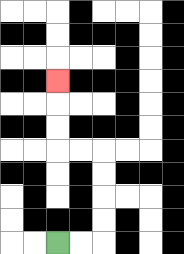{'start': '[2, 10]', 'end': '[2, 3]', 'path_directions': 'R,R,U,U,U,U,L,L,U,U,U', 'path_coordinates': '[[2, 10], [3, 10], [4, 10], [4, 9], [4, 8], [4, 7], [4, 6], [3, 6], [2, 6], [2, 5], [2, 4], [2, 3]]'}